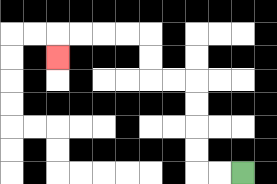{'start': '[10, 7]', 'end': '[2, 2]', 'path_directions': 'L,L,U,U,U,U,L,L,U,U,L,L,L,L,D', 'path_coordinates': '[[10, 7], [9, 7], [8, 7], [8, 6], [8, 5], [8, 4], [8, 3], [7, 3], [6, 3], [6, 2], [6, 1], [5, 1], [4, 1], [3, 1], [2, 1], [2, 2]]'}